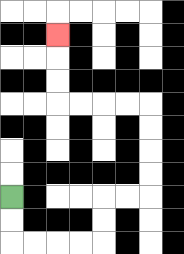{'start': '[0, 8]', 'end': '[2, 1]', 'path_directions': 'D,D,R,R,R,R,U,U,R,R,U,U,U,U,L,L,L,L,U,U,U', 'path_coordinates': '[[0, 8], [0, 9], [0, 10], [1, 10], [2, 10], [3, 10], [4, 10], [4, 9], [4, 8], [5, 8], [6, 8], [6, 7], [6, 6], [6, 5], [6, 4], [5, 4], [4, 4], [3, 4], [2, 4], [2, 3], [2, 2], [2, 1]]'}